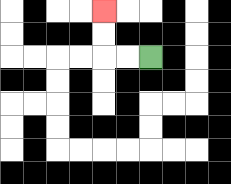{'start': '[6, 2]', 'end': '[4, 0]', 'path_directions': 'L,L,U,U', 'path_coordinates': '[[6, 2], [5, 2], [4, 2], [4, 1], [4, 0]]'}